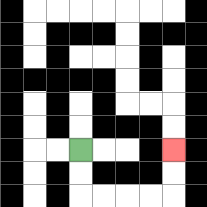{'start': '[3, 6]', 'end': '[7, 6]', 'path_directions': 'D,D,R,R,R,R,U,U', 'path_coordinates': '[[3, 6], [3, 7], [3, 8], [4, 8], [5, 8], [6, 8], [7, 8], [7, 7], [7, 6]]'}